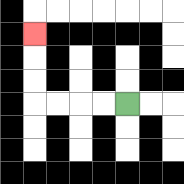{'start': '[5, 4]', 'end': '[1, 1]', 'path_directions': 'L,L,L,L,U,U,U', 'path_coordinates': '[[5, 4], [4, 4], [3, 4], [2, 4], [1, 4], [1, 3], [1, 2], [1, 1]]'}